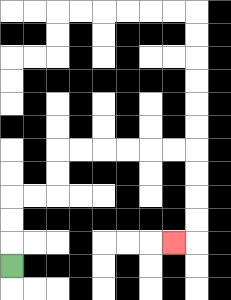{'start': '[0, 11]', 'end': '[7, 10]', 'path_directions': 'U,U,U,R,R,U,U,R,R,R,R,R,R,D,D,D,D,L', 'path_coordinates': '[[0, 11], [0, 10], [0, 9], [0, 8], [1, 8], [2, 8], [2, 7], [2, 6], [3, 6], [4, 6], [5, 6], [6, 6], [7, 6], [8, 6], [8, 7], [8, 8], [8, 9], [8, 10], [7, 10]]'}